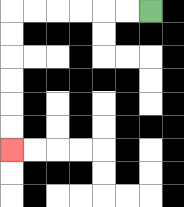{'start': '[6, 0]', 'end': '[0, 6]', 'path_directions': 'L,L,L,L,L,L,D,D,D,D,D,D', 'path_coordinates': '[[6, 0], [5, 0], [4, 0], [3, 0], [2, 0], [1, 0], [0, 0], [0, 1], [0, 2], [0, 3], [0, 4], [0, 5], [0, 6]]'}